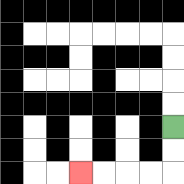{'start': '[7, 5]', 'end': '[3, 7]', 'path_directions': 'D,D,L,L,L,L', 'path_coordinates': '[[7, 5], [7, 6], [7, 7], [6, 7], [5, 7], [4, 7], [3, 7]]'}